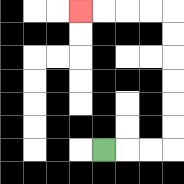{'start': '[4, 6]', 'end': '[3, 0]', 'path_directions': 'R,R,R,U,U,U,U,U,U,L,L,L,L', 'path_coordinates': '[[4, 6], [5, 6], [6, 6], [7, 6], [7, 5], [7, 4], [7, 3], [7, 2], [7, 1], [7, 0], [6, 0], [5, 0], [4, 0], [3, 0]]'}